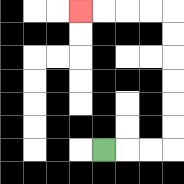{'start': '[4, 6]', 'end': '[3, 0]', 'path_directions': 'R,R,R,U,U,U,U,U,U,L,L,L,L', 'path_coordinates': '[[4, 6], [5, 6], [6, 6], [7, 6], [7, 5], [7, 4], [7, 3], [7, 2], [7, 1], [7, 0], [6, 0], [5, 0], [4, 0], [3, 0]]'}